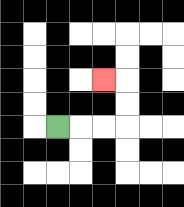{'start': '[2, 5]', 'end': '[4, 3]', 'path_directions': 'R,R,R,U,U,L', 'path_coordinates': '[[2, 5], [3, 5], [4, 5], [5, 5], [5, 4], [5, 3], [4, 3]]'}